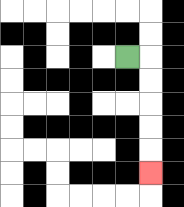{'start': '[5, 2]', 'end': '[6, 7]', 'path_directions': 'R,D,D,D,D,D', 'path_coordinates': '[[5, 2], [6, 2], [6, 3], [6, 4], [6, 5], [6, 6], [6, 7]]'}